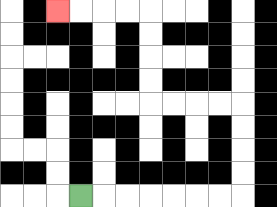{'start': '[3, 8]', 'end': '[2, 0]', 'path_directions': 'R,R,R,R,R,R,R,U,U,U,U,L,L,L,L,U,U,U,U,L,L,L,L', 'path_coordinates': '[[3, 8], [4, 8], [5, 8], [6, 8], [7, 8], [8, 8], [9, 8], [10, 8], [10, 7], [10, 6], [10, 5], [10, 4], [9, 4], [8, 4], [7, 4], [6, 4], [6, 3], [6, 2], [6, 1], [6, 0], [5, 0], [4, 0], [3, 0], [2, 0]]'}